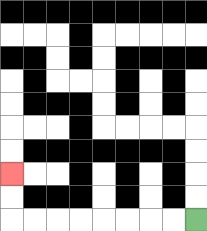{'start': '[8, 9]', 'end': '[0, 7]', 'path_directions': 'L,L,L,L,L,L,L,L,U,U', 'path_coordinates': '[[8, 9], [7, 9], [6, 9], [5, 9], [4, 9], [3, 9], [2, 9], [1, 9], [0, 9], [0, 8], [0, 7]]'}